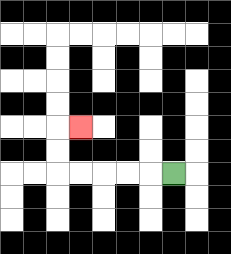{'start': '[7, 7]', 'end': '[3, 5]', 'path_directions': 'L,L,L,L,L,U,U,R', 'path_coordinates': '[[7, 7], [6, 7], [5, 7], [4, 7], [3, 7], [2, 7], [2, 6], [2, 5], [3, 5]]'}